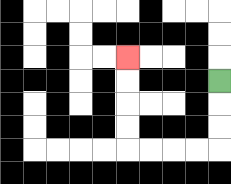{'start': '[9, 3]', 'end': '[5, 2]', 'path_directions': 'D,D,D,L,L,L,L,U,U,U,U', 'path_coordinates': '[[9, 3], [9, 4], [9, 5], [9, 6], [8, 6], [7, 6], [6, 6], [5, 6], [5, 5], [5, 4], [5, 3], [5, 2]]'}